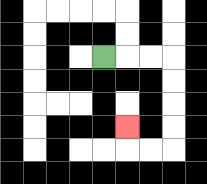{'start': '[4, 2]', 'end': '[5, 5]', 'path_directions': 'R,R,R,D,D,D,D,L,L,U', 'path_coordinates': '[[4, 2], [5, 2], [6, 2], [7, 2], [7, 3], [7, 4], [7, 5], [7, 6], [6, 6], [5, 6], [5, 5]]'}